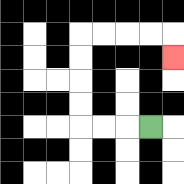{'start': '[6, 5]', 'end': '[7, 2]', 'path_directions': 'L,L,L,U,U,U,U,R,R,R,R,D', 'path_coordinates': '[[6, 5], [5, 5], [4, 5], [3, 5], [3, 4], [3, 3], [3, 2], [3, 1], [4, 1], [5, 1], [6, 1], [7, 1], [7, 2]]'}